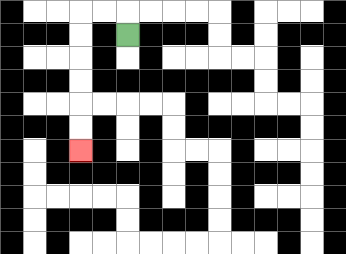{'start': '[5, 1]', 'end': '[3, 6]', 'path_directions': 'U,L,L,D,D,D,D,D,D', 'path_coordinates': '[[5, 1], [5, 0], [4, 0], [3, 0], [3, 1], [3, 2], [3, 3], [3, 4], [3, 5], [3, 6]]'}